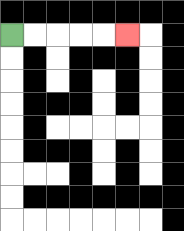{'start': '[0, 1]', 'end': '[5, 1]', 'path_directions': 'R,R,R,R,R', 'path_coordinates': '[[0, 1], [1, 1], [2, 1], [3, 1], [4, 1], [5, 1]]'}